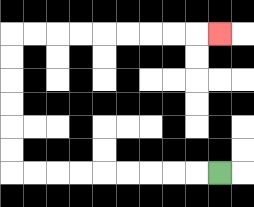{'start': '[9, 7]', 'end': '[9, 1]', 'path_directions': 'L,L,L,L,L,L,L,L,L,U,U,U,U,U,U,R,R,R,R,R,R,R,R,R', 'path_coordinates': '[[9, 7], [8, 7], [7, 7], [6, 7], [5, 7], [4, 7], [3, 7], [2, 7], [1, 7], [0, 7], [0, 6], [0, 5], [0, 4], [0, 3], [0, 2], [0, 1], [1, 1], [2, 1], [3, 1], [4, 1], [5, 1], [6, 1], [7, 1], [8, 1], [9, 1]]'}